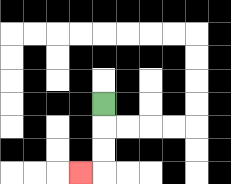{'start': '[4, 4]', 'end': '[3, 7]', 'path_directions': 'D,D,D,L', 'path_coordinates': '[[4, 4], [4, 5], [4, 6], [4, 7], [3, 7]]'}